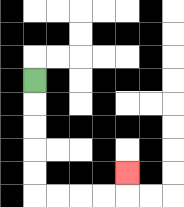{'start': '[1, 3]', 'end': '[5, 7]', 'path_directions': 'D,D,D,D,D,R,R,R,R,U', 'path_coordinates': '[[1, 3], [1, 4], [1, 5], [1, 6], [1, 7], [1, 8], [2, 8], [3, 8], [4, 8], [5, 8], [5, 7]]'}